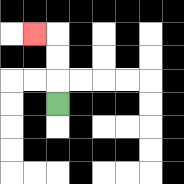{'start': '[2, 4]', 'end': '[1, 1]', 'path_directions': 'U,U,U,L', 'path_coordinates': '[[2, 4], [2, 3], [2, 2], [2, 1], [1, 1]]'}